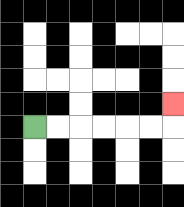{'start': '[1, 5]', 'end': '[7, 4]', 'path_directions': 'R,R,R,R,R,R,U', 'path_coordinates': '[[1, 5], [2, 5], [3, 5], [4, 5], [5, 5], [6, 5], [7, 5], [7, 4]]'}